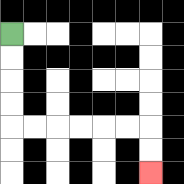{'start': '[0, 1]', 'end': '[6, 7]', 'path_directions': 'D,D,D,D,R,R,R,R,R,R,D,D', 'path_coordinates': '[[0, 1], [0, 2], [0, 3], [0, 4], [0, 5], [1, 5], [2, 5], [3, 5], [4, 5], [5, 5], [6, 5], [6, 6], [6, 7]]'}